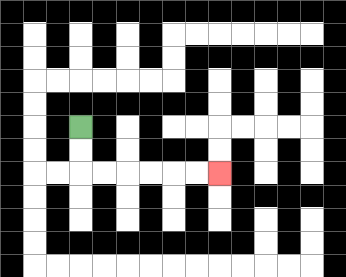{'start': '[3, 5]', 'end': '[9, 7]', 'path_directions': 'D,D,R,R,R,R,R,R', 'path_coordinates': '[[3, 5], [3, 6], [3, 7], [4, 7], [5, 7], [6, 7], [7, 7], [8, 7], [9, 7]]'}